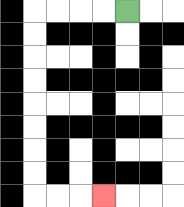{'start': '[5, 0]', 'end': '[4, 8]', 'path_directions': 'L,L,L,L,D,D,D,D,D,D,D,D,R,R,R', 'path_coordinates': '[[5, 0], [4, 0], [3, 0], [2, 0], [1, 0], [1, 1], [1, 2], [1, 3], [1, 4], [1, 5], [1, 6], [1, 7], [1, 8], [2, 8], [3, 8], [4, 8]]'}